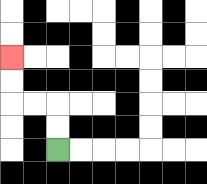{'start': '[2, 6]', 'end': '[0, 2]', 'path_directions': 'U,U,L,L,U,U', 'path_coordinates': '[[2, 6], [2, 5], [2, 4], [1, 4], [0, 4], [0, 3], [0, 2]]'}